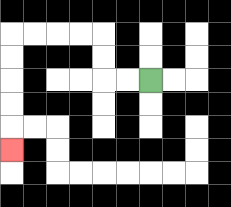{'start': '[6, 3]', 'end': '[0, 6]', 'path_directions': 'L,L,U,U,L,L,L,L,D,D,D,D,D', 'path_coordinates': '[[6, 3], [5, 3], [4, 3], [4, 2], [4, 1], [3, 1], [2, 1], [1, 1], [0, 1], [0, 2], [0, 3], [0, 4], [0, 5], [0, 6]]'}